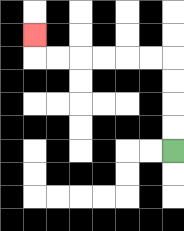{'start': '[7, 6]', 'end': '[1, 1]', 'path_directions': 'U,U,U,U,L,L,L,L,L,L,U', 'path_coordinates': '[[7, 6], [7, 5], [7, 4], [7, 3], [7, 2], [6, 2], [5, 2], [4, 2], [3, 2], [2, 2], [1, 2], [1, 1]]'}